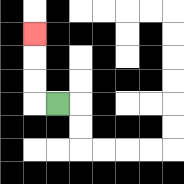{'start': '[2, 4]', 'end': '[1, 1]', 'path_directions': 'L,U,U,U', 'path_coordinates': '[[2, 4], [1, 4], [1, 3], [1, 2], [1, 1]]'}